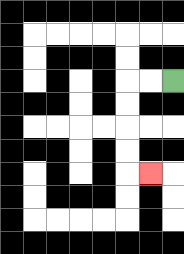{'start': '[7, 3]', 'end': '[6, 7]', 'path_directions': 'L,L,D,D,D,D,R', 'path_coordinates': '[[7, 3], [6, 3], [5, 3], [5, 4], [5, 5], [5, 6], [5, 7], [6, 7]]'}